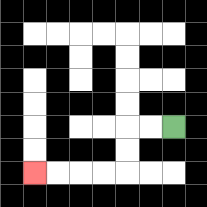{'start': '[7, 5]', 'end': '[1, 7]', 'path_directions': 'L,L,D,D,L,L,L,L', 'path_coordinates': '[[7, 5], [6, 5], [5, 5], [5, 6], [5, 7], [4, 7], [3, 7], [2, 7], [1, 7]]'}